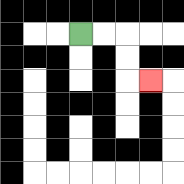{'start': '[3, 1]', 'end': '[6, 3]', 'path_directions': 'R,R,D,D,R', 'path_coordinates': '[[3, 1], [4, 1], [5, 1], [5, 2], [5, 3], [6, 3]]'}